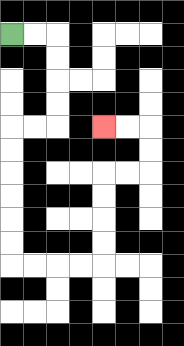{'start': '[0, 1]', 'end': '[4, 5]', 'path_directions': 'R,R,D,D,D,D,L,L,D,D,D,D,D,D,R,R,R,R,U,U,U,U,R,R,U,U,L,L', 'path_coordinates': '[[0, 1], [1, 1], [2, 1], [2, 2], [2, 3], [2, 4], [2, 5], [1, 5], [0, 5], [0, 6], [0, 7], [0, 8], [0, 9], [0, 10], [0, 11], [1, 11], [2, 11], [3, 11], [4, 11], [4, 10], [4, 9], [4, 8], [4, 7], [5, 7], [6, 7], [6, 6], [6, 5], [5, 5], [4, 5]]'}